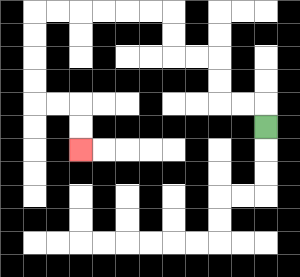{'start': '[11, 5]', 'end': '[3, 6]', 'path_directions': 'U,L,L,U,U,L,L,U,U,L,L,L,L,L,L,D,D,D,D,R,R,D,D', 'path_coordinates': '[[11, 5], [11, 4], [10, 4], [9, 4], [9, 3], [9, 2], [8, 2], [7, 2], [7, 1], [7, 0], [6, 0], [5, 0], [4, 0], [3, 0], [2, 0], [1, 0], [1, 1], [1, 2], [1, 3], [1, 4], [2, 4], [3, 4], [3, 5], [3, 6]]'}